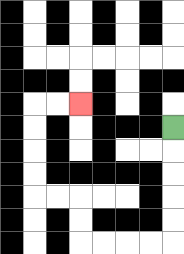{'start': '[7, 5]', 'end': '[3, 4]', 'path_directions': 'D,D,D,D,D,L,L,L,L,U,U,L,L,U,U,U,U,R,R', 'path_coordinates': '[[7, 5], [7, 6], [7, 7], [7, 8], [7, 9], [7, 10], [6, 10], [5, 10], [4, 10], [3, 10], [3, 9], [3, 8], [2, 8], [1, 8], [1, 7], [1, 6], [1, 5], [1, 4], [2, 4], [3, 4]]'}